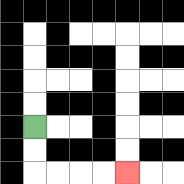{'start': '[1, 5]', 'end': '[5, 7]', 'path_directions': 'D,D,R,R,R,R', 'path_coordinates': '[[1, 5], [1, 6], [1, 7], [2, 7], [3, 7], [4, 7], [5, 7]]'}